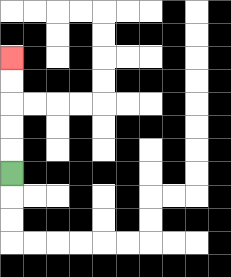{'start': '[0, 7]', 'end': '[0, 2]', 'path_directions': 'U,U,U,U,U', 'path_coordinates': '[[0, 7], [0, 6], [0, 5], [0, 4], [0, 3], [0, 2]]'}